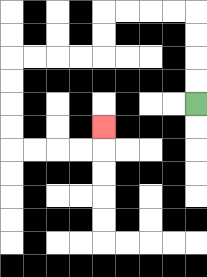{'start': '[8, 4]', 'end': '[4, 5]', 'path_directions': 'U,U,U,U,L,L,L,L,D,D,L,L,L,L,D,D,D,D,R,R,R,R,U', 'path_coordinates': '[[8, 4], [8, 3], [8, 2], [8, 1], [8, 0], [7, 0], [6, 0], [5, 0], [4, 0], [4, 1], [4, 2], [3, 2], [2, 2], [1, 2], [0, 2], [0, 3], [0, 4], [0, 5], [0, 6], [1, 6], [2, 6], [3, 6], [4, 6], [4, 5]]'}